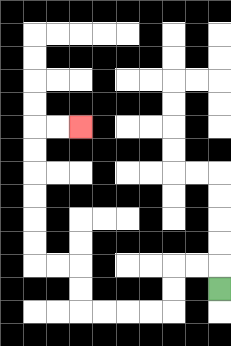{'start': '[9, 12]', 'end': '[3, 5]', 'path_directions': 'U,L,L,D,D,L,L,L,L,U,U,L,L,U,U,U,U,U,U,R,R', 'path_coordinates': '[[9, 12], [9, 11], [8, 11], [7, 11], [7, 12], [7, 13], [6, 13], [5, 13], [4, 13], [3, 13], [3, 12], [3, 11], [2, 11], [1, 11], [1, 10], [1, 9], [1, 8], [1, 7], [1, 6], [1, 5], [2, 5], [3, 5]]'}